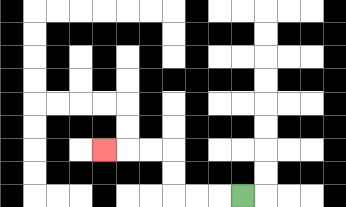{'start': '[10, 8]', 'end': '[4, 6]', 'path_directions': 'L,L,L,U,U,L,L,L', 'path_coordinates': '[[10, 8], [9, 8], [8, 8], [7, 8], [7, 7], [7, 6], [6, 6], [5, 6], [4, 6]]'}